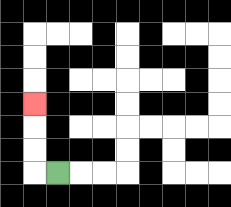{'start': '[2, 7]', 'end': '[1, 4]', 'path_directions': 'L,U,U,U', 'path_coordinates': '[[2, 7], [1, 7], [1, 6], [1, 5], [1, 4]]'}